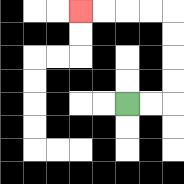{'start': '[5, 4]', 'end': '[3, 0]', 'path_directions': 'R,R,U,U,U,U,L,L,L,L', 'path_coordinates': '[[5, 4], [6, 4], [7, 4], [7, 3], [7, 2], [7, 1], [7, 0], [6, 0], [5, 0], [4, 0], [3, 0]]'}